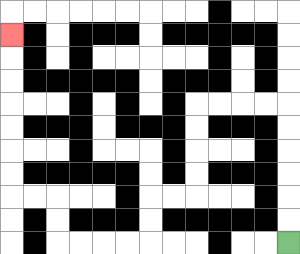{'start': '[12, 10]', 'end': '[0, 1]', 'path_directions': 'U,U,U,U,U,U,L,L,L,L,D,D,D,D,L,L,D,D,L,L,L,L,U,U,L,L,U,U,U,U,U,U,U', 'path_coordinates': '[[12, 10], [12, 9], [12, 8], [12, 7], [12, 6], [12, 5], [12, 4], [11, 4], [10, 4], [9, 4], [8, 4], [8, 5], [8, 6], [8, 7], [8, 8], [7, 8], [6, 8], [6, 9], [6, 10], [5, 10], [4, 10], [3, 10], [2, 10], [2, 9], [2, 8], [1, 8], [0, 8], [0, 7], [0, 6], [0, 5], [0, 4], [0, 3], [0, 2], [0, 1]]'}